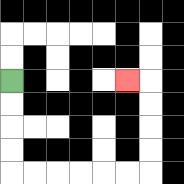{'start': '[0, 3]', 'end': '[5, 3]', 'path_directions': 'D,D,D,D,R,R,R,R,R,R,U,U,U,U,L', 'path_coordinates': '[[0, 3], [0, 4], [0, 5], [0, 6], [0, 7], [1, 7], [2, 7], [3, 7], [4, 7], [5, 7], [6, 7], [6, 6], [6, 5], [6, 4], [6, 3], [5, 3]]'}